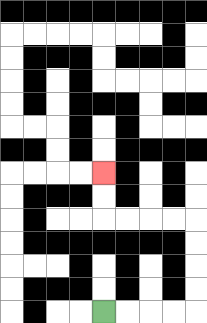{'start': '[4, 13]', 'end': '[4, 7]', 'path_directions': 'R,R,R,R,U,U,U,U,L,L,L,L,U,U', 'path_coordinates': '[[4, 13], [5, 13], [6, 13], [7, 13], [8, 13], [8, 12], [8, 11], [8, 10], [8, 9], [7, 9], [6, 9], [5, 9], [4, 9], [4, 8], [4, 7]]'}